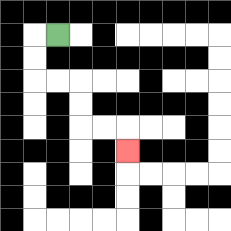{'start': '[2, 1]', 'end': '[5, 6]', 'path_directions': 'L,D,D,R,R,D,D,R,R,D', 'path_coordinates': '[[2, 1], [1, 1], [1, 2], [1, 3], [2, 3], [3, 3], [3, 4], [3, 5], [4, 5], [5, 5], [5, 6]]'}